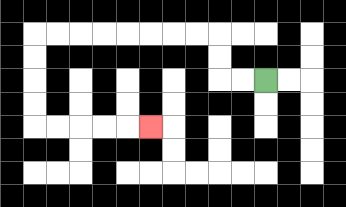{'start': '[11, 3]', 'end': '[6, 5]', 'path_directions': 'L,L,U,U,L,L,L,L,L,L,L,L,D,D,D,D,R,R,R,R,R', 'path_coordinates': '[[11, 3], [10, 3], [9, 3], [9, 2], [9, 1], [8, 1], [7, 1], [6, 1], [5, 1], [4, 1], [3, 1], [2, 1], [1, 1], [1, 2], [1, 3], [1, 4], [1, 5], [2, 5], [3, 5], [4, 5], [5, 5], [6, 5]]'}